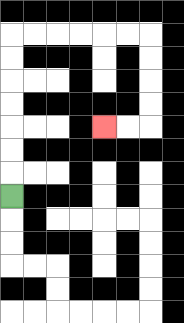{'start': '[0, 8]', 'end': '[4, 5]', 'path_directions': 'U,U,U,U,U,U,U,R,R,R,R,R,R,D,D,D,D,L,L', 'path_coordinates': '[[0, 8], [0, 7], [0, 6], [0, 5], [0, 4], [0, 3], [0, 2], [0, 1], [1, 1], [2, 1], [3, 1], [4, 1], [5, 1], [6, 1], [6, 2], [6, 3], [6, 4], [6, 5], [5, 5], [4, 5]]'}